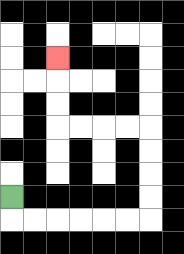{'start': '[0, 8]', 'end': '[2, 2]', 'path_directions': 'D,R,R,R,R,R,R,U,U,U,U,L,L,L,L,U,U,U', 'path_coordinates': '[[0, 8], [0, 9], [1, 9], [2, 9], [3, 9], [4, 9], [5, 9], [6, 9], [6, 8], [6, 7], [6, 6], [6, 5], [5, 5], [4, 5], [3, 5], [2, 5], [2, 4], [2, 3], [2, 2]]'}